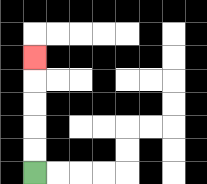{'start': '[1, 7]', 'end': '[1, 2]', 'path_directions': 'U,U,U,U,U', 'path_coordinates': '[[1, 7], [1, 6], [1, 5], [1, 4], [1, 3], [1, 2]]'}